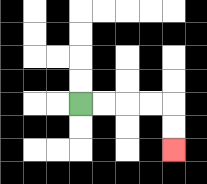{'start': '[3, 4]', 'end': '[7, 6]', 'path_directions': 'R,R,R,R,D,D', 'path_coordinates': '[[3, 4], [4, 4], [5, 4], [6, 4], [7, 4], [7, 5], [7, 6]]'}